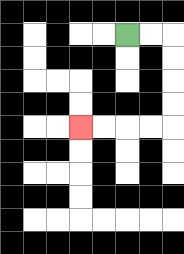{'start': '[5, 1]', 'end': '[3, 5]', 'path_directions': 'R,R,D,D,D,D,L,L,L,L', 'path_coordinates': '[[5, 1], [6, 1], [7, 1], [7, 2], [7, 3], [7, 4], [7, 5], [6, 5], [5, 5], [4, 5], [3, 5]]'}